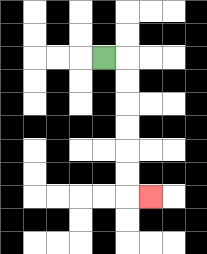{'start': '[4, 2]', 'end': '[6, 8]', 'path_directions': 'R,D,D,D,D,D,D,R', 'path_coordinates': '[[4, 2], [5, 2], [5, 3], [5, 4], [5, 5], [5, 6], [5, 7], [5, 8], [6, 8]]'}